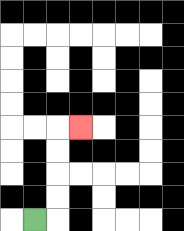{'start': '[1, 9]', 'end': '[3, 5]', 'path_directions': 'R,U,U,U,U,R', 'path_coordinates': '[[1, 9], [2, 9], [2, 8], [2, 7], [2, 6], [2, 5], [3, 5]]'}